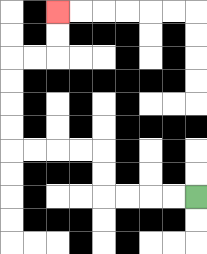{'start': '[8, 8]', 'end': '[2, 0]', 'path_directions': 'L,L,L,L,U,U,L,L,L,L,U,U,U,U,R,R,U,U', 'path_coordinates': '[[8, 8], [7, 8], [6, 8], [5, 8], [4, 8], [4, 7], [4, 6], [3, 6], [2, 6], [1, 6], [0, 6], [0, 5], [0, 4], [0, 3], [0, 2], [1, 2], [2, 2], [2, 1], [2, 0]]'}